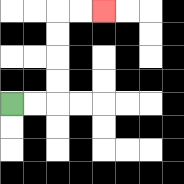{'start': '[0, 4]', 'end': '[4, 0]', 'path_directions': 'R,R,U,U,U,U,R,R', 'path_coordinates': '[[0, 4], [1, 4], [2, 4], [2, 3], [2, 2], [2, 1], [2, 0], [3, 0], [4, 0]]'}